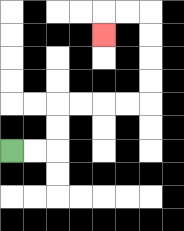{'start': '[0, 6]', 'end': '[4, 1]', 'path_directions': 'R,R,U,U,R,R,R,R,U,U,U,U,L,L,D', 'path_coordinates': '[[0, 6], [1, 6], [2, 6], [2, 5], [2, 4], [3, 4], [4, 4], [5, 4], [6, 4], [6, 3], [6, 2], [6, 1], [6, 0], [5, 0], [4, 0], [4, 1]]'}